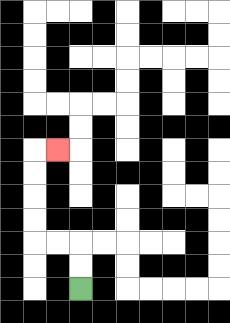{'start': '[3, 12]', 'end': '[2, 6]', 'path_directions': 'U,U,L,L,U,U,U,U,R', 'path_coordinates': '[[3, 12], [3, 11], [3, 10], [2, 10], [1, 10], [1, 9], [1, 8], [1, 7], [1, 6], [2, 6]]'}